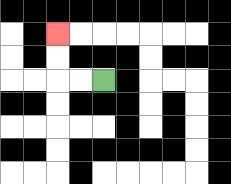{'start': '[4, 3]', 'end': '[2, 1]', 'path_directions': 'L,L,U,U', 'path_coordinates': '[[4, 3], [3, 3], [2, 3], [2, 2], [2, 1]]'}